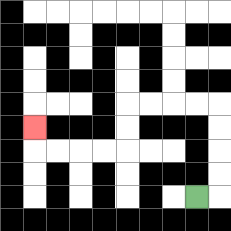{'start': '[8, 8]', 'end': '[1, 5]', 'path_directions': 'R,U,U,U,U,L,L,L,L,D,D,L,L,L,L,U', 'path_coordinates': '[[8, 8], [9, 8], [9, 7], [9, 6], [9, 5], [9, 4], [8, 4], [7, 4], [6, 4], [5, 4], [5, 5], [5, 6], [4, 6], [3, 6], [2, 6], [1, 6], [1, 5]]'}